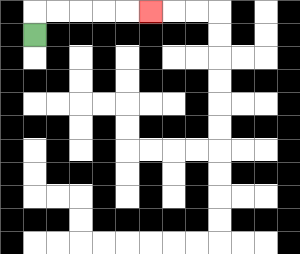{'start': '[1, 1]', 'end': '[6, 0]', 'path_directions': 'U,R,R,R,R,R', 'path_coordinates': '[[1, 1], [1, 0], [2, 0], [3, 0], [4, 0], [5, 0], [6, 0]]'}